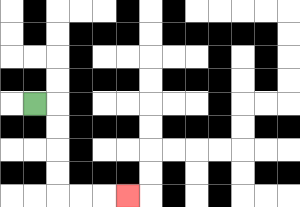{'start': '[1, 4]', 'end': '[5, 8]', 'path_directions': 'R,D,D,D,D,R,R,R', 'path_coordinates': '[[1, 4], [2, 4], [2, 5], [2, 6], [2, 7], [2, 8], [3, 8], [4, 8], [5, 8]]'}